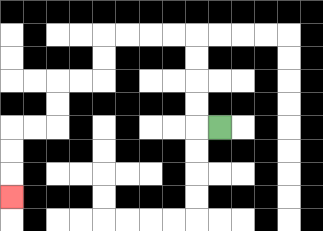{'start': '[9, 5]', 'end': '[0, 8]', 'path_directions': 'L,U,U,U,U,L,L,L,L,D,D,L,L,D,D,L,L,D,D,D', 'path_coordinates': '[[9, 5], [8, 5], [8, 4], [8, 3], [8, 2], [8, 1], [7, 1], [6, 1], [5, 1], [4, 1], [4, 2], [4, 3], [3, 3], [2, 3], [2, 4], [2, 5], [1, 5], [0, 5], [0, 6], [0, 7], [0, 8]]'}